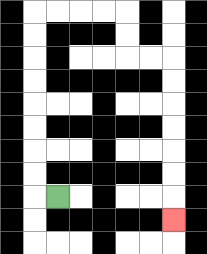{'start': '[2, 8]', 'end': '[7, 9]', 'path_directions': 'L,U,U,U,U,U,U,U,U,R,R,R,R,D,D,R,R,D,D,D,D,D,D,D', 'path_coordinates': '[[2, 8], [1, 8], [1, 7], [1, 6], [1, 5], [1, 4], [1, 3], [1, 2], [1, 1], [1, 0], [2, 0], [3, 0], [4, 0], [5, 0], [5, 1], [5, 2], [6, 2], [7, 2], [7, 3], [7, 4], [7, 5], [7, 6], [7, 7], [7, 8], [7, 9]]'}